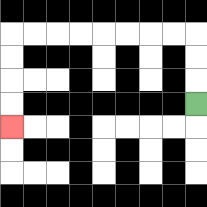{'start': '[8, 4]', 'end': '[0, 5]', 'path_directions': 'U,U,U,L,L,L,L,L,L,L,L,D,D,D,D', 'path_coordinates': '[[8, 4], [8, 3], [8, 2], [8, 1], [7, 1], [6, 1], [5, 1], [4, 1], [3, 1], [2, 1], [1, 1], [0, 1], [0, 2], [0, 3], [0, 4], [0, 5]]'}